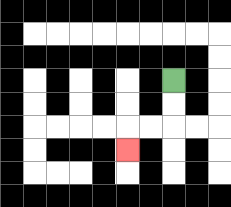{'start': '[7, 3]', 'end': '[5, 6]', 'path_directions': 'D,D,L,L,D', 'path_coordinates': '[[7, 3], [7, 4], [7, 5], [6, 5], [5, 5], [5, 6]]'}